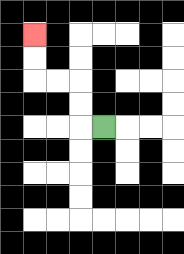{'start': '[4, 5]', 'end': '[1, 1]', 'path_directions': 'L,U,U,L,L,U,U', 'path_coordinates': '[[4, 5], [3, 5], [3, 4], [3, 3], [2, 3], [1, 3], [1, 2], [1, 1]]'}